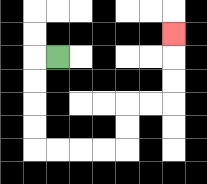{'start': '[2, 2]', 'end': '[7, 1]', 'path_directions': 'L,D,D,D,D,R,R,R,R,U,U,R,R,U,U,U', 'path_coordinates': '[[2, 2], [1, 2], [1, 3], [1, 4], [1, 5], [1, 6], [2, 6], [3, 6], [4, 6], [5, 6], [5, 5], [5, 4], [6, 4], [7, 4], [7, 3], [7, 2], [7, 1]]'}